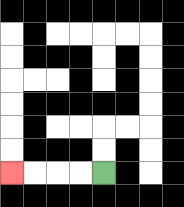{'start': '[4, 7]', 'end': '[0, 7]', 'path_directions': 'L,L,L,L', 'path_coordinates': '[[4, 7], [3, 7], [2, 7], [1, 7], [0, 7]]'}